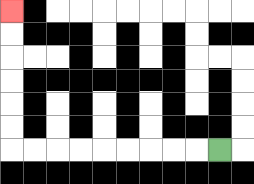{'start': '[9, 6]', 'end': '[0, 0]', 'path_directions': 'L,L,L,L,L,L,L,L,L,U,U,U,U,U,U', 'path_coordinates': '[[9, 6], [8, 6], [7, 6], [6, 6], [5, 6], [4, 6], [3, 6], [2, 6], [1, 6], [0, 6], [0, 5], [0, 4], [0, 3], [0, 2], [0, 1], [0, 0]]'}